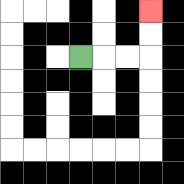{'start': '[3, 2]', 'end': '[6, 0]', 'path_directions': 'R,R,R,U,U', 'path_coordinates': '[[3, 2], [4, 2], [5, 2], [6, 2], [6, 1], [6, 0]]'}